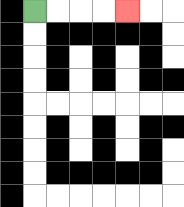{'start': '[1, 0]', 'end': '[5, 0]', 'path_directions': 'R,R,R,R', 'path_coordinates': '[[1, 0], [2, 0], [3, 0], [4, 0], [5, 0]]'}